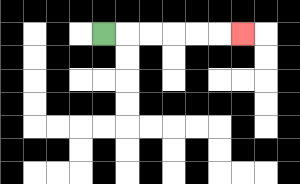{'start': '[4, 1]', 'end': '[10, 1]', 'path_directions': 'R,R,R,R,R,R', 'path_coordinates': '[[4, 1], [5, 1], [6, 1], [7, 1], [8, 1], [9, 1], [10, 1]]'}